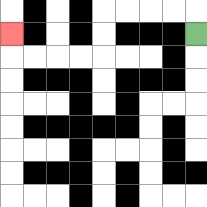{'start': '[8, 1]', 'end': '[0, 1]', 'path_directions': 'U,L,L,L,L,D,D,L,L,L,L,U', 'path_coordinates': '[[8, 1], [8, 0], [7, 0], [6, 0], [5, 0], [4, 0], [4, 1], [4, 2], [3, 2], [2, 2], [1, 2], [0, 2], [0, 1]]'}